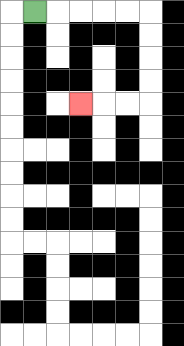{'start': '[1, 0]', 'end': '[3, 4]', 'path_directions': 'R,R,R,R,R,D,D,D,D,L,L,L', 'path_coordinates': '[[1, 0], [2, 0], [3, 0], [4, 0], [5, 0], [6, 0], [6, 1], [6, 2], [6, 3], [6, 4], [5, 4], [4, 4], [3, 4]]'}